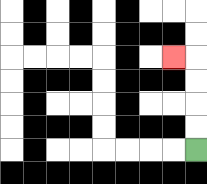{'start': '[8, 6]', 'end': '[7, 2]', 'path_directions': 'U,U,U,U,L', 'path_coordinates': '[[8, 6], [8, 5], [8, 4], [8, 3], [8, 2], [7, 2]]'}